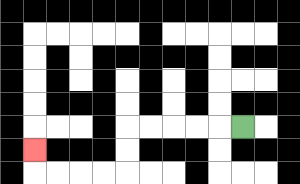{'start': '[10, 5]', 'end': '[1, 6]', 'path_directions': 'L,L,L,L,L,D,D,L,L,L,L,U', 'path_coordinates': '[[10, 5], [9, 5], [8, 5], [7, 5], [6, 5], [5, 5], [5, 6], [5, 7], [4, 7], [3, 7], [2, 7], [1, 7], [1, 6]]'}